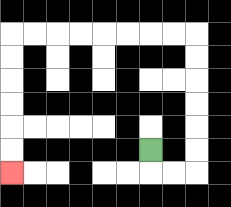{'start': '[6, 6]', 'end': '[0, 7]', 'path_directions': 'D,R,R,U,U,U,U,U,U,L,L,L,L,L,L,L,L,D,D,D,D,D,D', 'path_coordinates': '[[6, 6], [6, 7], [7, 7], [8, 7], [8, 6], [8, 5], [8, 4], [8, 3], [8, 2], [8, 1], [7, 1], [6, 1], [5, 1], [4, 1], [3, 1], [2, 1], [1, 1], [0, 1], [0, 2], [0, 3], [0, 4], [0, 5], [0, 6], [0, 7]]'}